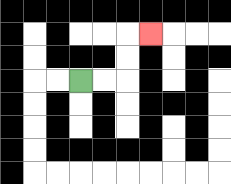{'start': '[3, 3]', 'end': '[6, 1]', 'path_directions': 'R,R,U,U,R', 'path_coordinates': '[[3, 3], [4, 3], [5, 3], [5, 2], [5, 1], [6, 1]]'}